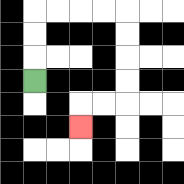{'start': '[1, 3]', 'end': '[3, 5]', 'path_directions': 'U,U,U,R,R,R,R,D,D,D,D,L,L,D', 'path_coordinates': '[[1, 3], [1, 2], [1, 1], [1, 0], [2, 0], [3, 0], [4, 0], [5, 0], [5, 1], [5, 2], [5, 3], [5, 4], [4, 4], [3, 4], [3, 5]]'}